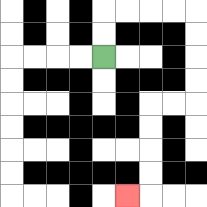{'start': '[4, 2]', 'end': '[5, 8]', 'path_directions': 'U,U,R,R,R,R,D,D,D,D,L,L,D,D,D,D,L', 'path_coordinates': '[[4, 2], [4, 1], [4, 0], [5, 0], [6, 0], [7, 0], [8, 0], [8, 1], [8, 2], [8, 3], [8, 4], [7, 4], [6, 4], [6, 5], [6, 6], [6, 7], [6, 8], [5, 8]]'}